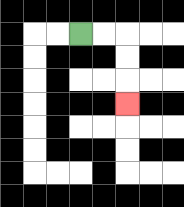{'start': '[3, 1]', 'end': '[5, 4]', 'path_directions': 'R,R,D,D,D', 'path_coordinates': '[[3, 1], [4, 1], [5, 1], [5, 2], [5, 3], [5, 4]]'}